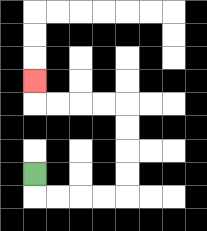{'start': '[1, 7]', 'end': '[1, 3]', 'path_directions': 'D,R,R,R,R,U,U,U,U,L,L,L,L,U', 'path_coordinates': '[[1, 7], [1, 8], [2, 8], [3, 8], [4, 8], [5, 8], [5, 7], [5, 6], [5, 5], [5, 4], [4, 4], [3, 4], [2, 4], [1, 4], [1, 3]]'}